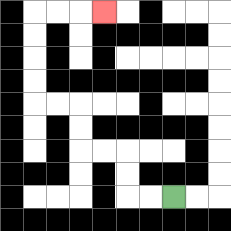{'start': '[7, 8]', 'end': '[4, 0]', 'path_directions': 'L,L,U,U,L,L,U,U,L,L,U,U,U,U,R,R,R', 'path_coordinates': '[[7, 8], [6, 8], [5, 8], [5, 7], [5, 6], [4, 6], [3, 6], [3, 5], [3, 4], [2, 4], [1, 4], [1, 3], [1, 2], [1, 1], [1, 0], [2, 0], [3, 0], [4, 0]]'}